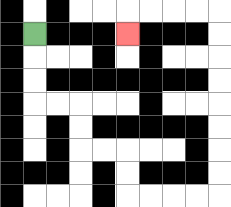{'start': '[1, 1]', 'end': '[5, 1]', 'path_directions': 'D,D,D,R,R,D,D,R,R,D,D,R,R,R,R,U,U,U,U,U,U,U,U,L,L,L,L,D', 'path_coordinates': '[[1, 1], [1, 2], [1, 3], [1, 4], [2, 4], [3, 4], [3, 5], [3, 6], [4, 6], [5, 6], [5, 7], [5, 8], [6, 8], [7, 8], [8, 8], [9, 8], [9, 7], [9, 6], [9, 5], [9, 4], [9, 3], [9, 2], [9, 1], [9, 0], [8, 0], [7, 0], [6, 0], [5, 0], [5, 1]]'}